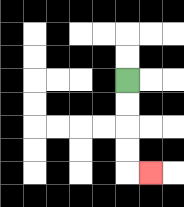{'start': '[5, 3]', 'end': '[6, 7]', 'path_directions': 'D,D,D,D,R', 'path_coordinates': '[[5, 3], [5, 4], [5, 5], [5, 6], [5, 7], [6, 7]]'}